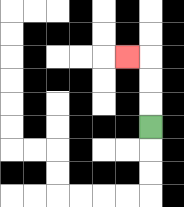{'start': '[6, 5]', 'end': '[5, 2]', 'path_directions': 'U,U,U,L', 'path_coordinates': '[[6, 5], [6, 4], [6, 3], [6, 2], [5, 2]]'}